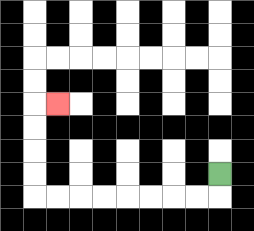{'start': '[9, 7]', 'end': '[2, 4]', 'path_directions': 'D,L,L,L,L,L,L,L,L,U,U,U,U,R', 'path_coordinates': '[[9, 7], [9, 8], [8, 8], [7, 8], [6, 8], [5, 8], [4, 8], [3, 8], [2, 8], [1, 8], [1, 7], [1, 6], [1, 5], [1, 4], [2, 4]]'}